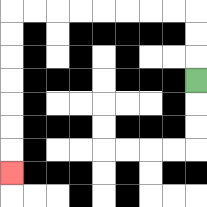{'start': '[8, 3]', 'end': '[0, 7]', 'path_directions': 'U,U,U,L,L,L,L,L,L,L,L,D,D,D,D,D,D,D', 'path_coordinates': '[[8, 3], [8, 2], [8, 1], [8, 0], [7, 0], [6, 0], [5, 0], [4, 0], [3, 0], [2, 0], [1, 0], [0, 0], [0, 1], [0, 2], [0, 3], [0, 4], [0, 5], [0, 6], [0, 7]]'}